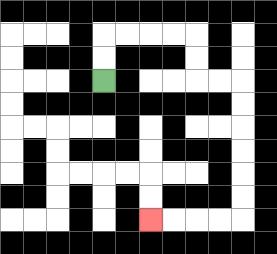{'start': '[4, 3]', 'end': '[6, 9]', 'path_directions': 'U,U,R,R,R,R,D,D,R,R,D,D,D,D,D,D,L,L,L,L', 'path_coordinates': '[[4, 3], [4, 2], [4, 1], [5, 1], [6, 1], [7, 1], [8, 1], [8, 2], [8, 3], [9, 3], [10, 3], [10, 4], [10, 5], [10, 6], [10, 7], [10, 8], [10, 9], [9, 9], [8, 9], [7, 9], [6, 9]]'}